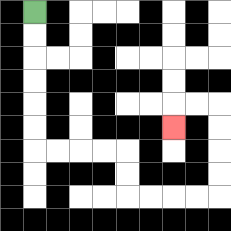{'start': '[1, 0]', 'end': '[7, 5]', 'path_directions': 'D,D,D,D,D,D,R,R,R,R,D,D,R,R,R,R,U,U,U,U,L,L,D', 'path_coordinates': '[[1, 0], [1, 1], [1, 2], [1, 3], [1, 4], [1, 5], [1, 6], [2, 6], [3, 6], [4, 6], [5, 6], [5, 7], [5, 8], [6, 8], [7, 8], [8, 8], [9, 8], [9, 7], [9, 6], [9, 5], [9, 4], [8, 4], [7, 4], [7, 5]]'}